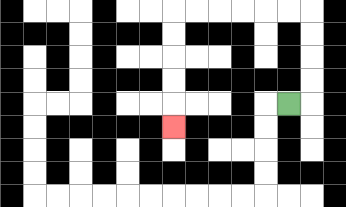{'start': '[12, 4]', 'end': '[7, 5]', 'path_directions': 'R,U,U,U,U,L,L,L,L,L,L,D,D,D,D,D', 'path_coordinates': '[[12, 4], [13, 4], [13, 3], [13, 2], [13, 1], [13, 0], [12, 0], [11, 0], [10, 0], [9, 0], [8, 0], [7, 0], [7, 1], [7, 2], [7, 3], [7, 4], [7, 5]]'}